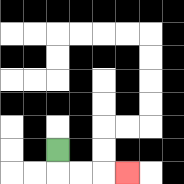{'start': '[2, 6]', 'end': '[5, 7]', 'path_directions': 'D,R,R,R', 'path_coordinates': '[[2, 6], [2, 7], [3, 7], [4, 7], [5, 7]]'}